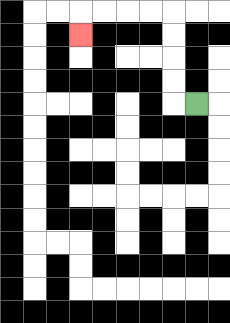{'start': '[8, 4]', 'end': '[3, 1]', 'path_directions': 'L,U,U,U,U,L,L,L,L,D', 'path_coordinates': '[[8, 4], [7, 4], [7, 3], [7, 2], [7, 1], [7, 0], [6, 0], [5, 0], [4, 0], [3, 0], [3, 1]]'}